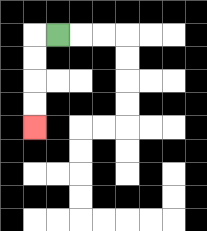{'start': '[2, 1]', 'end': '[1, 5]', 'path_directions': 'L,D,D,D,D', 'path_coordinates': '[[2, 1], [1, 1], [1, 2], [1, 3], [1, 4], [1, 5]]'}